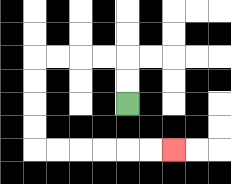{'start': '[5, 4]', 'end': '[7, 6]', 'path_directions': 'U,U,L,L,L,L,D,D,D,D,R,R,R,R,R,R', 'path_coordinates': '[[5, 4], [5, 3], [5, 2], [4, 2], [3, 2], [2, 2], [1, 2], [1, 3], [1, 4], [1, 5], [1, 6], [2, 6], [3, 6], [4, 6], [5, 6], [6, 6], [7, 6]]'}